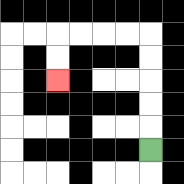{'start': '[6, 6]', 'end': '[2, 3]', 'path_directions': 'U,U,U,U,U,L,L,L,L,D,D', 'path_coordinates': '[[6, 6], [6, 5], [6, 4], [6, 3], [6, 2], [6, 1], [5, 1], [4, 1], [3, 1], [2, 1], [2, 2], [2, 3]]'}